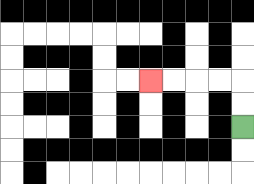{'start': '[10, 5]', 'end': '[6, 3]', 'path_directions': 'U,U,L,L,L,L', 'path_coordinates': '[[10, 5], [10, 4], [10, 3], [9, 3], [8, 3], [7, 3], [6, 3]]'}